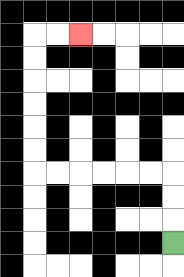{'start': '[7, 10]', 'end': '[3, 1]', 'path_directions': 'U,U,U,L,L,L,L,L,L,U,U,U,U,U,U,R,R', 'path_coordinates': '[[7, 10], [7, 9], [7, 8], [7, 7], [6, 7], [5, 7], [4, 7], [3, 7], [2, 7], [1, 7], [1, 6], [1, 5], [1, 4], [1, 3], [1, 2], [1, 1], [2, 1], [3, 1]]'}